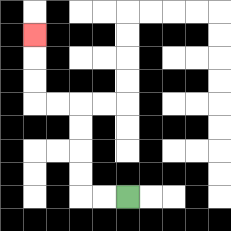{'start': '[5, 8]', 'end': '[1, 1]', 'path_directions': 'L,L,U,U,U,U,L,L,U,U,U', 'path_coordinates': '[[5, 8], [4, 8], [3, 8], [3, 7], [3, 6], [3, 5], [3, 4], [2, 4], [1, 4], [1, 3], [1, 2], [1, 1]]'}